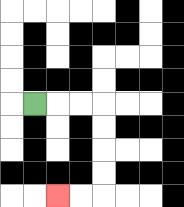{'start': '[1, 4]', 'end': '[2, 8]', 'path_directions': 'R,R,R,D,D,D,D,L,L', 'path_coordinates': '[[1, 4], [2, 4], [3, 4], [4, 4], [4, 5], [4, 6], [4, 7], [4, 8], [3, 8], [2, 8]]'}